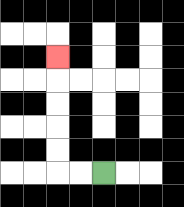{'start': '[4, 7]', 'end': '[2, 2]', 'path_directions': 'L,L,U,U,U,U,U', 'path_coordinates': '[[4, 7], [3, 7], [2, 7], [2, 6], [2, 5], [2, 4], [2, 3], [2, 2]]'}